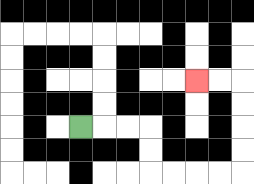{'start': '[3, 5]', 'end': '[8, 3]', 'path_directions': 'R,R,R,D,D,R,R,R,R,U,U,U,U,L,L', 'path_coordinates': '[[3, 5], [4, 5], [5, 5], [6, 5], [6, 6], [6, 7], [7, 7], [8, 7], [9, 7], [10, 7], [10, 6], [10, 5], [10, 4], [10, 3], [9, 3], [8, 3]]'}